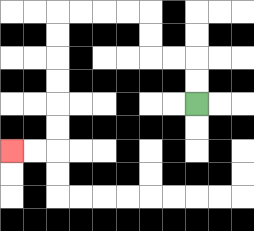{'start': '[8, 4]', 'end': '[0, 6]', 'path_directions': 'U,U,L,L,U,U,L,L,L,L,D,D,D,D,D,D,L,L', 'path_coordinates': '[[8, 4], [8, 3], [8, 2], [7, 2], [6, 2], [6, 1], [6, 0], [5, 0], [4, 0], [3, 0], [2, 0], [2, 1], [2, 2], [2, 3], [2, 4], [2, 5], [2, 6], [1, 6], [0, 6]]'}